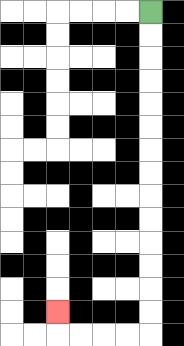{'start': '[6, 0]', 'end': '[2, 13]', 'path_directions': 'D,D,D,D,D,D,D,D,D,D,D,D,D,D,L,L,L,L,U', 'path_coordinates': '[[6, 0], [6, 1], [6, 2], [6, 3], [6, 4], [6, 5], [6, 6], [6, 7], [6, 8], [6, 9], [6, 10], [6, 11], [6, 12], [6, 13], [6, 14], [5, 14], [4, 14], [3, 14], [2, 14], [2, 13]]'}